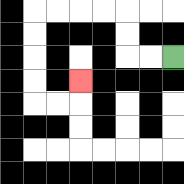{'start': '[7, 2]', 'end': '[3, 3]', 'path_directions': 'L,L,U,U,L,L,L,L,D,D,D,D,R,R,U', 'path_coordinates': '[[7, 2], [6, 2], [5, 2], [5, 1], [5, 0], [4, 0], [3, 0], [2, 0], [1, 0], [1, 1], [1, 2], [1, 3], [1, 4], [2, 4], [3, 4], [3, 3]]'}